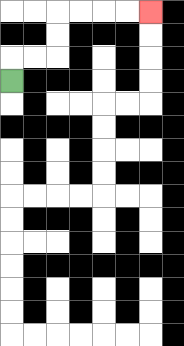{'start': '[0, 3]', 'end': '[6, 0]', 'path_directions': 'U,R,R,U,U,R,R,R,R', 'path_coordinates': '[[0, 3], [0, 2], [1, 2], [2, 2], [2, 1], [2, 0], [3, 0], [4, 0], [5, 0], [6, 0]]'}